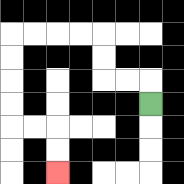{'start': '[6, 4]', 'end': '[2, 7]', 'path_directions': 'U,L,L,U,U,L,L,L,L,D,D,D,D,R,R,D,D', 'path_coordinates': '[[6, 4], [6, 3], [5, 3], [4, 3], [4, 2], [4, 1], [3, 1], [2, 1], [1, 1], [0, 1], [0, 2], [0, 3], [0, 4], [0, 5], [1, 5], [2, 5], [2, 6], [2, 7]]'}